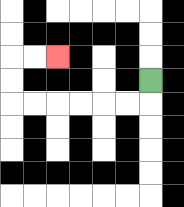{'start': '[6, 3]', 'end': '[2, 2]', 'path_directions': 'D,L,L,L,L,L,L,U,U,R,R', 'path_coordinates': '[[6, 3], [6, 4], [5, 4], [4, 4], [3, 4], [2, 4], [1, 4], [0, 4], [0, 3], [0, 2], [1, 2], [2, 2]]'}